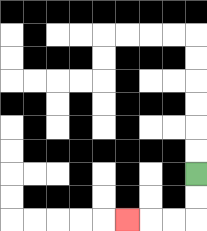{'start': '[8, 7]', 'end': '[5, 9]', 'path_directions': 'D,D,L,L,L', 'path_coordinates': '[[8, 7], [8, 8], [8, 9], [7, 9], [6, 9], [5, 9]]'}